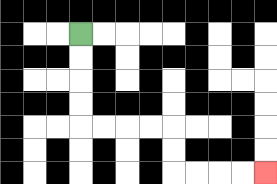{'start': '[3, 1]', 'end': '[11, 7]', 'path_directions': 'D,D,D,D,R,R,R,R,D,D,R,R,R,R', 'path_coordinates': '[[3, 1], [3, 2], [3, 3], [3, 4], [3, 5], [4, 5], [5, 5], [6, 5], [7, 5], [7, 6], [7, 7], [8, 7], [9, 7], [10, 7], [11, 7]]'}